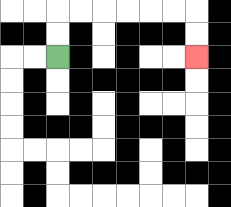{'start': '[2, 2]', 'end': '[8, 2]', 'path_directions': 'U,U,R,R,R,R,R,R,D,D', 'path_coordinates': '[[2, 2], [2, 1], [2, 0], [3, 0], [4, 0], [5, 0], [6, 0], [7, 0], [8, 0], [8, 1], [8, 2]]'}